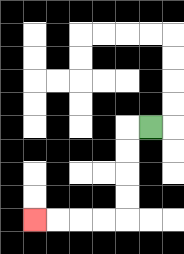{'start': '[6, 5]', 'end': '[1, 9]', 'path_directions': 'L,D,D,D,D,L,L,L,L', 'path_coordinates': '[[6, 5], [5, 5], [5, 6], [5, 7], [5, 8], [5, 9], [4, 9], [3, 9], [2, 9], [1, 9]]'}